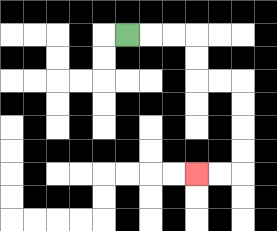{'start': '[5, 1]', 'end': '[8, 7]', 'path_directions': 'R,R,R,D,D,R,R,D,D,D,D,L,L', 'path_coordinates': '[[5, 1], [6, 1], [7, 1], [8, 1], [8, 2], [8, 3], [9, 3], [10, 3], [10, 4], [10, 5], [10, 6], [10, 7], [9, 7], [8, 7]]'}